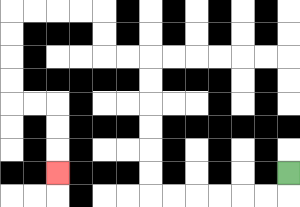{'start': '[12, 7]', 'end': '[2, 7]', 'path_directions': 'D,L,L,L,L,L,L,U,U,U,U,U,U,L,L,U,U,L,L,L,L,D,D,D,D,R,R,D,D,D', 'path_coordinates': '[[12, 7], [12, 8], [11, 8], [10, 8], [9, 8], [8, 8], [7, 8], [6, 8], [6, 7], [6, 6], [6, 5], [6, 4], [6, 3], [6, 2], [5, 2], [4, 2], [4, 1], [4, 0], [3, 0], [2, 0], [1, 0], [0, 0], [0, 1], [0, 2], [0, 3], [0, 4], [1, 4], [2, 4], [2, 5], [2, 6], [2, 7]]'}